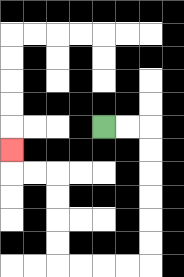{'start': '[4, 5]', 'end': '[0, 6]', 'path_directions': 'R,R,D,D,D,D,D,D,L,L,L,L,U,U,U,U,L,L,U', 'path_coordinates': '[[4, 5], [5, 5], [6, 5], [6, 6], [6, 7], [6, 8], [6, 9], [6, 10], [6, 11], [5, 11], [4, 11], [3, 11], [2, 11], [2, 10], [2, 9], [2, 8], [2, 7], [1, 7], [0, 7], [0, 6]]'}